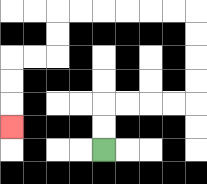{'start': '[4, 6]', 'end': '[0, 5]', 'path_directions': 'U,U,R,R,R,R,U,U,U,U,L,L,L,L,L,L,D,D,L,L,D,D,D', 'path_coordinates': '[[4, 6], [4, 5], [4, 4], [5, 4], [6, 4], [7, 4], [8, 4], [8, 3], [8, 2], [8, 1], [8, 0], [7, 0], [6, 0], [5, 0], [4, 0], [3, 0], [2, 0], [2, 1], [2, 2], [1, 2], [0, 2], [0, 3], [0, 4], [0, 5]]'}